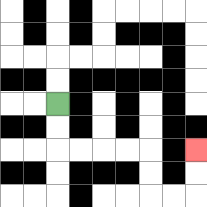{'start': '[2, 4]', 'end': '[8, 6]', 'path_directions': 'D,D,R,R,R,R,D,D,R,R,U,U', 'path_coordinates': '[[2, 4], [2, 5], [2, 6], [3, 6], [4, 6], [5, 6], [6, 6], [6, 7], [6, 8], [7, 8], [8, 8], [8, 7], [8, 6]]'}